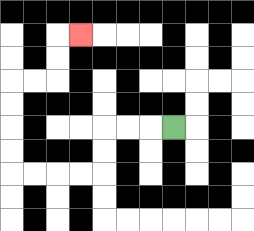{'start': '[7, 5]', 'end': '[3, 1]', 'path_directions': 'L,L,L,D,D,L,L,L,L,U,U,U,U,R,R,U,U,R', 'path_coordinates': '[[7, 5], [6, 5], [5, 5], [4, 5], [4, 6], [4, 7], [3, 7], [2, 7], [1, 7], [0, 7], [0, 6], [0, 5], [0, 4], [0, 3], [1, 3], [2, 3], [2, 2], [2, 1], [3, 1]]'}